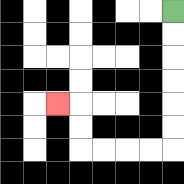{'start': '[7, 0]', 'end': '[2, 4]', 'path_directions': 'D,D,D,D,D,D,L,L,L,L,U,U,L', 'path_coordinates': '[[7, 0], [7, 1], [7, 2], [7, 3], [7, 4], [7, 5], [7, 6], [6, 6], [5, 6], [4, 6], [3, 6], [3, 5], [3, 4], [2, 4]]'}